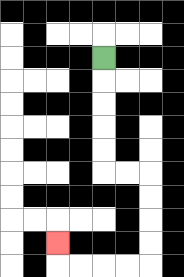{'start': '[4, 2]', 'end': '[2, 10]', 'path_directions': 'D,D,D,D,D,R,R,D,D,D,D,L,L,L,L,U', 'path_coordinates': '[[4, 2], [4, 3], [4, 4], [4, 5], [4, 6], [4, 7], [5, 7], [6, 7], [6, 8], [6, 9], [6, 10], [6, 11], [5, 11], [4, 11], [3, 11], [2, 11], [2, 10]]'}